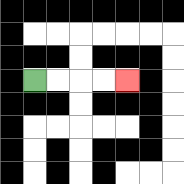{'start': '[1, 3]', 'end': '[5, 3]', 'path_directions': 'R,R,R,R', 'path_coordinates': '[[1, 3], [2, 3], [3, 3], [4, 3], [5, 3]]'}